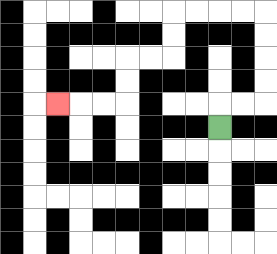{'start': '[9, 5]', 'end': '[2, 4]', 'path_directions': 'U,R,R,U,U,U,U,L,L,L,L,D,D,L,L,D,D,L,L,L', 'path_coordinates': '[[9, 5], [9, 4], [10, 4], [11, 4], [11, 3], [11, 2], [11, 1], [11, 0], [10, 0], [9, 0], [8, 0], [7, 0], [7, 1], [7, 2], [6, 2], [5, 2], [5, 3], [5, 4], [4, 4], [3, 4], [2, 4]]'}